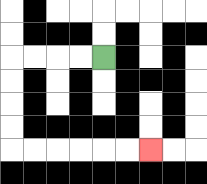{'start': '[4, 2]', 'end': '[6, 6]', 'path_directions': 'L,L,L,L,D,D,D,D,R,R,R,R,R,R', 'path_coordinates': '[[4, 2], [3, 2], [2, 2], [1, 2], [0, 2], [0, 3], [0, 4], [0, 5], [0, 6], [1, 6], [2, 6], [3, 6], [4, 6], [5, 6], [6, 6]]'}